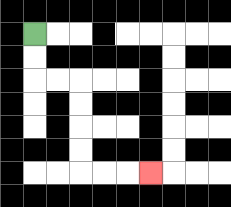{'start': '[1, 1]', 'end': '[6, 7]', 'path_directions': 'D,D,R,R,D,D,D,D,R,R,R', 'path_coordinates': '[[1, 1], [1, 2], [1, 3], [2, 3], [3, 3], [3, 4], [3, 5], [3, 6], [3, 7], [4, 7], [5, 7], [6, 7]]'}